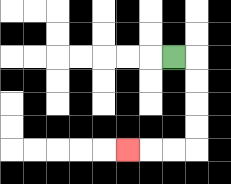{'start': '[7, 2]', 'end': '[5, 6]', 'path_directions': 'R,D,D,D,D,L,L,L', 'path_coordinates': '[[7, 2], [8, 2], [8, 3], [8, 4], [8, 5], [8, 6], [7, 6], [6, 6], [5, 6]]'}